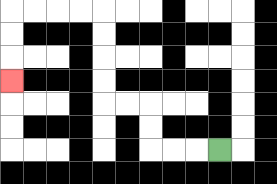{'start': '[9, 6]', 'end': '[0, 3]', 'path_directions': 'L,L,L,U,U,L,L,U,U,U,U,L,L,L,L,D,D,D', 'path_coordinates': '[[9, 6], [8, 6], [7, 6], [6, 6], [6, 5], [6, 4], [5, 4], [4, 4], [4, 3], [4, 2], [4, 1], [4, 0], [3, 0], [2, 0], [1, 0], [0, 0], [0, 1], [0, 2], [0, 3]]'}